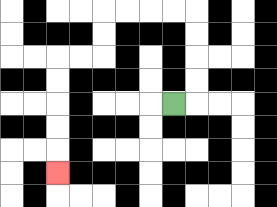{'start': '[7, 4]', 'end': '[2, 7]', 'path_directions': 'R,U,U,U,U,L,L,L,L,D,D,L,L,D,D,D,D,D', 'path_coordinates': '[[7, 4], [8, 4], [8, 3], [8, 2], [8, 1], [8, 0], [7, 0], [6, 0], [5, 0], [4, 0], [4, 1], [4, 2], [3, 2], [2, 2], [2, 3], [2, 4], [2, 5], [2, 6], [2, 7]]'}